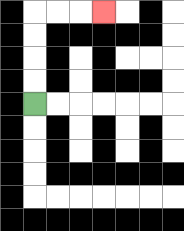{'start': '[1, 4]', 'end': '[4, 0]', 'path_directions': 'U,U,U,U,R,R,R', 'path_coordinates': '[[1, 4], [1, 3], [1, 2], [1, 1], [1, 0], [2, 0], [3, 0], [4, 0]]'}